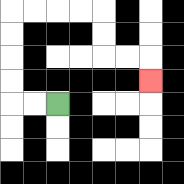{'start': '[2, 4]', 'end': '[6, 3]', 'path_directions': 'L,L,U,U,U,U,R,R,R,R,D,D,R,R,D', 'path_coordinates': '[[2, 4], [1, 4], [0, 4], [0, 3], [0, 2], [0, 1], [0, 0], [1, 0], [2, 0], [3, 0], [4, 0], [4, 1], [4, 2], [5, 2], [6, 2], [6, 3]]'}